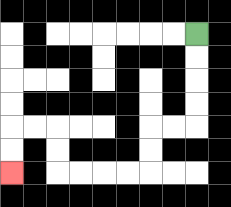{'start': '[8, 1]', 'end': '[0, 7]', 'path_directions': 'D,D,D,D,L,L,D,D,L,L,L,L,U,U,L,L,D,D', 'path_coordinates': '[[8, 1], [8, 2], [8, 3], [8, 4], [8, 5], [7, 5], [6, 5], [6, 6], [6, 7], [5, 7], [4, 7], [3, 7], [2, 7], [2, 6], [2, 5], [1, 5], [0, 5], [0, 6], [0, 7]]'}